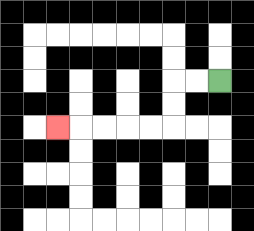{'start': '[9, 3]', 'end': '[2, 5]', 'path_directions': 'L,L,D,D,L,L,L,L,L', 'path_coordinates': '[[9, 3], [8, 3], [7, 3], [7, 4], [7, 5], [6, 5], [5, 5], [4, 5], [3, 5], [2, 5]]'}